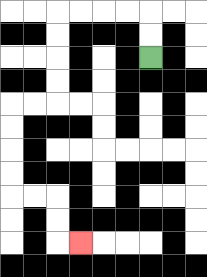{'start': '[6, 2]', 'end': '[3, 10]', 'path_directions': 'U,U,L,L,L,L,D,D,D,D,L,L,D,D,D,D,R,R,D,D,R', 'path_coordinates': '[[6, 2], [6, 1], [6, 0], [5, 0], [4, 0], [3, 0], [2, 0], [2, 1], [2, 2], [2, 3], [2, 4], [1, 4], [0, 4], [0, 5], [0, 6], [0, 7], [0, 8], [1, 8], [2, 8], [2, 9], [2, 10], [3, 10]]'}